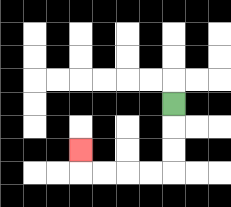{'start': '[7, 4]', 'end': '[3, 6]', 'path_directions': 'D,D,D,L,L,L,L,U', 'path_coordinates': '[[7, 4], [7, 5], [7, 6], [7, 7], [6, 7], [5, 7], [4, 7], [3, 7], [3, 6]]'}